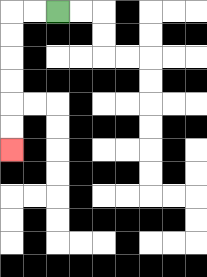{'start': '[2, 0]', 'end': '[0, 6]', 'path_directions': 'L,L,D,D,D,D,D,D', 'path_coordinates': '[[2, 0], [1, 0], [0, 0], [0, 1], [0, 2], [0, 3], [0, 4], [0, 5], [0, 6]]'}